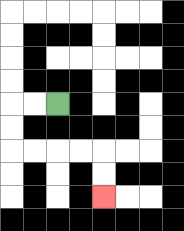{'start': '[2, 4]', 'end': '[4, 8]', 'path_directions': 'L,L,D,D,R,R,R,R,D,D', 'path_coordinates': '[[2, 4], [1, 4], [0, 4], [0, 5], [0, 6], [1, 6], [2, 6], [3, 6], [4, 6], [4, 7], [4, 8]]'}